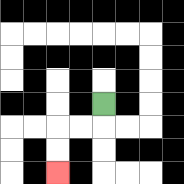{'start': '[4, 4]', 'end': '[2, 7]', 'path_directions': 'D,L,L,D,D', 'path_coordinates': '[[4, 4], [4, 5], [3, 5], [2, 5], [2, 6], [2, 7]]'}